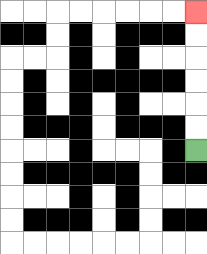{'start': '[8, 6]', 'end': '[8, 0]', 'path_directions': 'U,U,U,U,U,U', 'path_coordinates': '[[8, 6], [8, 5], [8, 4], [8, 3], [8, 2], [8, 1], [8, 0]]'}